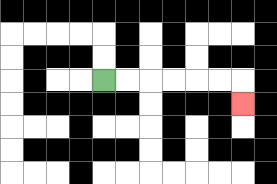{'start': '[4, 3]', 'end': '[10, 4]', 'path_directions': 'R,R,R,R,R,R,D', 'path_coordinates': '[[4, 3], [5, 3], [6, 3], [7, 3], [8, 3], [9, 3], [10, 3], [10, 4]]'}